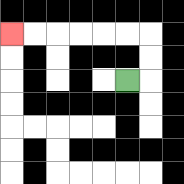{'start': '[5, 3]', 'end': '[0, 1]', 'path_directions': 'R,U,U,L,L,L,L,L,L', 'path_coordinates': '[[5, 3], [6, 3], [6, 2], [6, 1], [5, 1], [4, 1], [3, 1], [2, 1], [1, 1], [0, 1]]'}